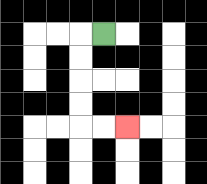{'start': '[4, 1]', 'end': '[5, 5]', 'path_directions': 'L,D,D,D,D,R,R', 'path_coordinates': '[[4, 1], [3, 1], [3, 2], [3, 3], [3, 4], [3, 5], [4, 5], [5, 5]]'}